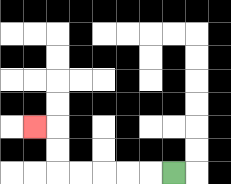{'start': '[7, 7]', 'end': '[1, 5]', 'path_directions': 'L,L,L,L,L,U,U,L', 'path_coordinates': '[[7, 7], [6, 7], [5, 7], [4, 7], [3, 7], [2, 7], [2, 6], [2, 5], [1, 5]]'}